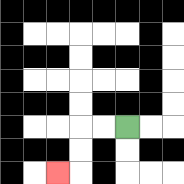{'start': '[5, 5]', 'end': '[2, 7]', 'path_directions': 'L,L,D,D,L', 'path_coordinates': '[[5, 5], [4, 5], [3, 5], [3, 6], [3, 7], [2, 7]]'}